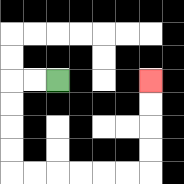{'start': '[2, 3]', 'end': '[6, 3]', 'path_directions': 'L,L,D,D,D,D,R,R,R,R,R,R,U,U,U,U', 'path_coordinates': '[[2, 3], [1, 3], [0, 3], [0, 4], [0, 5], [0, 6], [0, 7], [1, 7], [2, 7], [3, 7], [4, 7], [5, 7], [6, 7], [6, 6], [6, 5], [6, 4], [6, 3]]'}